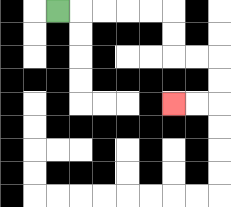{'start': '[2, 0]', 'end': '[7, 4]', 'path_directions': 'R,R,R,R,R,D,D,R,R,D,D,L,L', 'path_coordinates': '[[2, 0], [3, 0], [4, 0], [5, 0], [6, 0], [7, 0], [7, 1], [7, 2], [8, 2], [9, 2], [9, 3], [9, 4], [8, 4], [7, 4]]'}